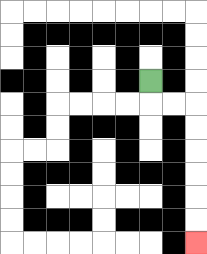{'start': '[6, 3]', 'end': '[8, 10]', 'path_directions': 'D,R,R,D,D,D,D,D,D', 'path_coordinates': '[[6, 3], [6, 4], [7, 4], [8, 4], [8, 5], [8, 6], [8, 7], [8, 8], [8, 9], [8, 10]]'}